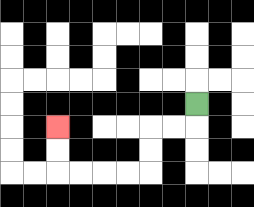{'start': '[8, 4]', 'end': '[2, 5]', 'path_directions': 'D,L,L,D,D,L,L,L,L,U,U', 'path_coordinates': '[[8, 4], [8, 5], [7, 5], [6, 5], [6, 6], [6, 7], [5, 7], [4, 7], [3, 7], [2, 7], [2, 6], [2, 5]]'}